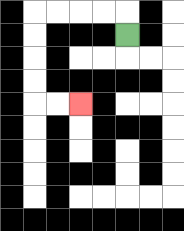{'start': '[5, 1]', 'end': '[3, 4]', 'path_directions': 'U,L,L,L,L,D,D,D,D,R,R', 'path_coordinates': '[[5, 1], [5, 0], [4, 0], [3, 0], [2, 0], [1, 0], [1, 1], [1, 2], [1, 3], [1, 4], [2, 4], [3, 4]]'}